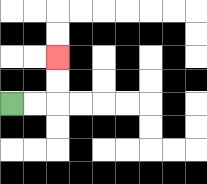{'start': '[0, 4]', 'end': '[2, 2]', 'path_directions': 'R,R,U,U', 'path_coordinates': '[[0, 4], [1, 4], [2, 4], [2, 3], [2, 2]]'}